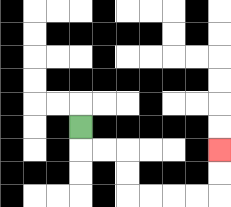{'start': '[3, 5]', 'end': '[9, 6]', 'path_directions': 'D,R,R,D,D,R,R,R,R,U,U', 'path_coordinates': '[[3, 5], [3, 6], [4, 6], [5, 6], [5, 7], [5, 8], [6, 8], [7, 8], [8, 8], [9, 8], [9, 7], [9, 6]]'}